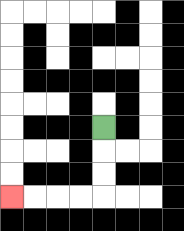{'start': '[4, 5]', 'end': '[0, 8]', 'path_directions': 'D,D,D,L,L,L,L', 'path_coordinates': '[[4, 5], [4, 6], [4, 7], [4, 8], [3, 8], [2, 8], [1, 8], [0, 8]]'}